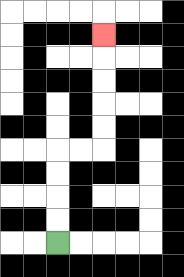{'start': '[2, 10]', 'end': '[4, 1]', 'path_directions': 'U,U,U,U,R,R,U,U,U,U,U', 'path_coordinates': '[[2, 10], [2, 9], [2, 8], [2, 7], [2, 6], [3, 6], [4, 6], [4, 5], [4, 4], [4, 3], [4, 2], [4, 1]]'}